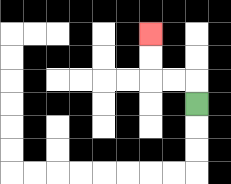{'start': '[8, 4]', 'end': '[6, 1]', 'path_directions': 'U,L,L,U,U', 'path_coordinates': '[[8, 4], [8, 3], [7, 3], [6, 3], [6, 2], [6, 1]]'}